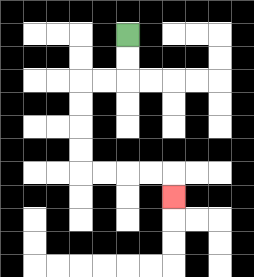{'start': '[5, 1]', 'end': '[7, 8]', 'path_directions': 'D,D,L,L,D,D,D,D,R,R,R,R,D', 'path_coordinates': '[[5, 1], [5, 2], [5, 3], [4, 3], [3, 3], [3, 4], [3, 5], [3, 6], [3, 7], [4, 7], [5, 7], [6, 7], [7, 7], [7, 8]]'}